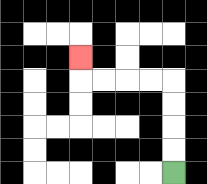{'start': '[7, 7]', 'end': '[3, 2]', 'path_directions': 'U,U,U,U,L,L,L,L,U', 'path_coordinates': '[[7, 7], [7, 6], [7, 5], [7, 4], [7, 3], [6, 3], [5, 3], [4, 3], [3, 3], [3, 2]]'}